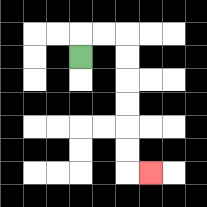{'start': '[3, 2]', 'end': '[6, 7]', 'path_directions': 'U,R,R,D,D,D,D,D,D,R', 'path_coordinates': '[[3, 2], [3, 1], [4, 1], [5, 1], [5, 2], [5, 3], [5, 4], [5, 5], [5, 6], [5, 7], [6, 7]]'}